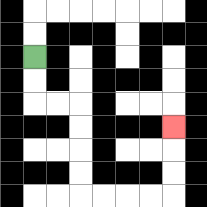{'start': '[1, 2]', 'end': '[7, 5]', 'path_directions': 'D,D,R,R,D,D,D,D,R,R,R,R,U,U,U', 'path_coordinates': '[[1, 2], [1, 3], [1, 4], [2, 4], [3, 4], [3, 5], [3, 6], [3, 7], [3, 8], [4, 8], [5, 8], [6, 8], [7, 8], [7, 7], [7, 6], [7, 5]]'}